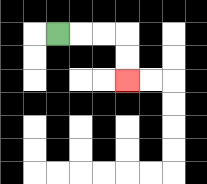{'start': '[2, 1]', 'end': '[5, 3]', 'path_directions': 'R,R,R,D,D', 'path_coordinates': '[[2, 1], [3, 1], [4, 1], [5, 1], [5, 2], [5, 3]]'}